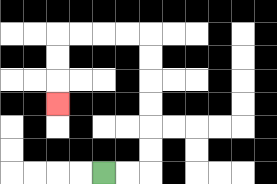{'start': '[4, 7]', 'end': '[2, 4]', 'path_directions': 'R,R,U,U,U,U,U,U,L,L,L,L,D,D,D', 'path_coordinates': '[[4, 7], [5, 7], [6, 7], [6, 6], [6, 5], [6, 4], [6, 3], [6, 2], [6, 1], [5, 1], [4, 1], [3, 1], [2, 1], [2, 2], [2, 3], [2, 4]]'}